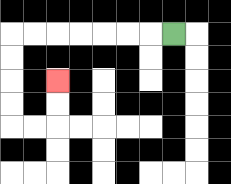{'start': '[7, 1]', 'end': '[2, 3]', 'path_directions': 'L,L,L,L,L,L,L,D,D,D,D,R,R,U,U', 'path_coordinates': '[[7, 1], [6, 1], [5, 1], [4, 1], [3, 1], [2, 1], [1, 1], [0, 1], [0, 2], [0, 3], [0, 4], [0, 5], [1, 5], [2, 5], [2, 4], [2, 3]]'}